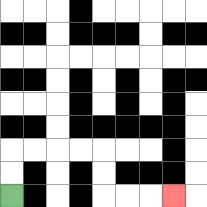{'start': '[0, 8]', 'end': '[7, 8]', 'path_directions': 'U,U,R,R,R,R,D,D,R,R,R', 'path_coordinates': '[[0, 8], [0, 7], [0, 6], [1, 6], [2, 6], [3, 6], [4, 6], [4, 7], [4, 8], [5, 8], [6, 8], [7, 8]]'}